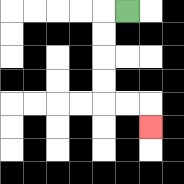{'start': '[5, 0]', 'end': '[6, 5]', 'path_directions': 'L,D,D,D,D,R,R,D', 'path_coordinates': '[[5, 0], [4, 0], [4, 1], [4, 2], [4, 3], [4, 4], [5, 4], [6, 4], [6, 5]]'}